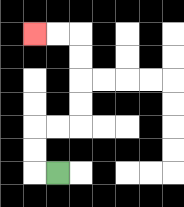{'start': '[2, 7]', 'end': '[1, 1]', 'path_directions': 'L,U,U,R,R,U,U,U,U,L,L', 'path_coordinates': '[[2, 7], [1, 7], [1, 6], [1, 5], [2, 5], [3, 5], [3, 4], [3, 3], [3, 2], [3, 1], [2, 1], [1, 1]]'}